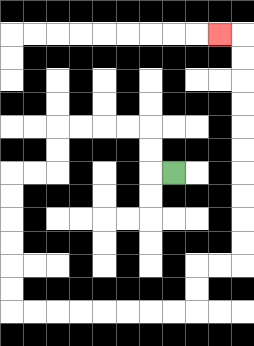{'start': '[7, 7]', 'end': '[9, 1]', 'path_directions': 'L,U,U,L,L,L,L,D,D,L,L,D,D,D,D,D,D,R,R,R,R,R,R,R,R,U,U,R,R,U,U,U,U,U,U,U,U,U,U,L', 'path_coordinates': '[[7, 7], [6, 7], [6, 6], [6, 5], [5, 5], [4, 5], [3, 5], [2, 5], [2, 6], [2, 7], [1, 7], [0, 7], [0, 8], [0, 9], [0, 10], [0, 11], [0, 12], [0, 13], [1, 13], [2, 13], [3, 13], [4, 13], [5, 13], [6, 13], [7, 13], [8, 13], [8, 12], [8, 11], [9, 11], [10, 11], [10, 10], [10, 9], [10, 8], [10, 7], [10, 6], [10, 5], [10, 4], [10, 3], [10, 2], [10, 1], [9, 1]]'}